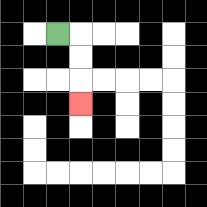{'start': '[2, 1]', 'end': '[3, 4]', 'path_directions': 'R,D,D,D', 'path_coordinates': '[[2, 1], [3, 1], [3, 2], [3, 3], [3, 4]]'}